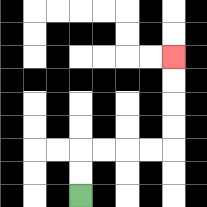{'start': '[3, 8]', 'end': '[7, 2]', 'path_directions': 'U,U,R,R,R,R,U,U,U,U', 'path_coordinates': '[[3, 8], [3, 7], [3, 6], [4, 6], [5, 6], [6, 6], [7, 6], [7, 5], [7, 4], [7, 3], [7, 2]]'}